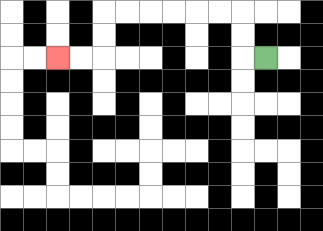{'start': '[11, 2]', 'end': '[2, 2]', 'path_directions': 'L,U,U,L,L,L,L,L,L,D,D,L,L', 'path_coordinates': '[[11, 2], [10, 2], [10, 1], [10, 0], [9, 0], [8, 0], [7, 0], [6, 0], [5, 0], [4, 0], [4, 1], [4, 2], [3, 2], [2, 2]]'}